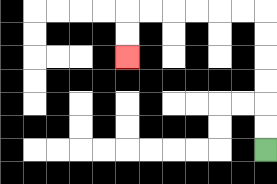{'start': '[11, 6]', 'end': '[5, 2]', 'path_directions': 'U,U,U,U,U,U,L,L,L,L,L,L,D,D', 'path_coordinates': '[[11, 6], [11, 5], [11, 4], [11, 3], [11, 2], [11, 1], [11, 0], [10, 0], [9, 0], [8, 0], [7, 0], [6, 0], [5, 0], [5, 1], [5, 2]]'}